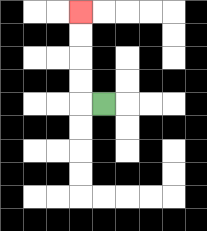{'start': '[4, 4]', 'end': '[3, 0]', 'path_directions': 'L,U,U,U,U', 'path_coordinates': '[[4, 4], [3, 4], [3, 3], [3, 2], [3, 1], [3, 0]]'}